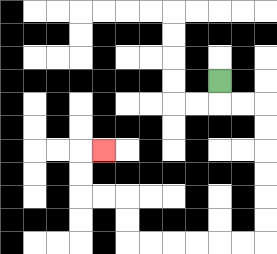{'start': '[9, 3]', 'end': '[4, 6]', 'path_directions': 'D,R,R,D,D,D,D,D,D,L,L,L,L,L,L,U,U,L,L,U,U,R', 'path_coordinates': '[[9, 3], [9, 4], [10, 4], [11, 4], [11, 5], [11, 6], [11, 7], [11, 8], [11, 9], [11, 10], [10, 10], [9, 10], [8, 10], [7, 10], [6, 10], [5, 10], [5, 9], [5, 8], [4, 8], [3, 8], [3, 7], [3, 6], [4, 6]]'}